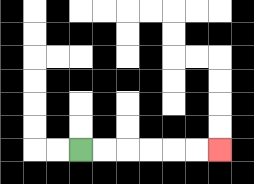{'start': '[3, 6]', 'end': '[9, 6]', 'path_directions': 'R,R,R,R,R,R', 'path_coordinates': '[[3, 6], [4, 6], [5, 6], [6, 6], [7, 6], [8, 6], [9, 6]]'}